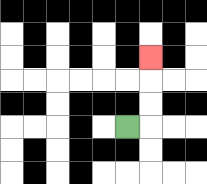{'start': '[5, 5]', 'end': '[6, 2]', 'path_directions': 'R,U,U,U', 'path_coordinates': '[[5, 5], [6, 5], [6, 4], [6, 3], [6, 2]]'}